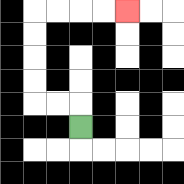{'start': '[3, 5]', 'end': '[5, 0]', 'path_directions': 'U,L,L,U,U,U,U,R,R,R,R', 'path_coordinates': '[[3, 5], [3, 4], [2, 4], [1, 4], [1, 3], [1, 2], [1, 1], [1, 0], [2, 0], [3, 0], [4, 0], [5, 0]]'}